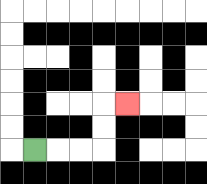{'start': '[1, 6]', 'end': '[5, 4]', 'path_directions': 'R,R,R,U,U,R', 'path_coordinates': '[[1, 6], [2, 6], [3, 6], [4, 6], [4, 5], [4, 4], [5, 4]]'}